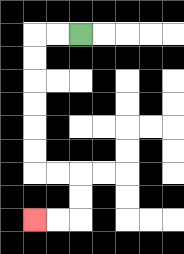{'start': '[3, 1]', 'end': '[1, 9]', 'path_directions': 'L,L,D,D,D,D,D,D,R,R,D,D,L,L', 'path_coordinates': '[[3, 1], [2, 1], [1, 1], [1, 2], [1, 3], [1, 4], [1, 5], [1, 6], [1, 7], [2, 7], [3, 7], [3, 8], [3, 9], [2, 9], [1, 9]]'}